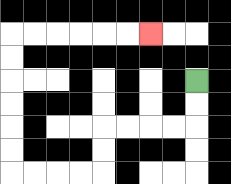{'start': '[8, 3]', 'end': '[6, 1]', 'path_directions': 'D,D,L,L,L,L,D,D,L,L,L,L,U,U,U,U,U,U,R,R,R,R,R,R', 'path_coordinates': '[[8, 3], [8, 4], [8, 5], [7, 5], [6, 5], [5, 5], [4, 5], [4, 6], [4, 7], [3, 7], [2, 7], [1, 7], [0, 7], [0, 6], [0, 5], [0, 4], [0, 3], [0, 2], [0, 1], [1, 1], [2, 1], [3, 1], [4, 1], [5, 1], [6, 1]]'}